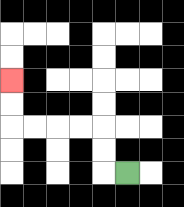{'start': '[5, 7]', 'end': '[0, 3]', 'path_directions': 'L,U,U,L,L,L,L,U,U', 'path_coordinates': '[[5, 7], [4, 7], [4, 6], [4, 5], [3, 5], [2, 5], [1, 5], [0, 5], [0, 4], [0, 3]]'}